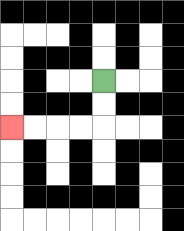{'start': '[4, 3]', 'end': '[0, 5]', 'path_directions': 'D,D,L,L,L,L', 'path_coordinates': '[[4, 3], [4, 4], [4, 5], [3, 5], [2, 5], [1, 5], [0, 5]]'}